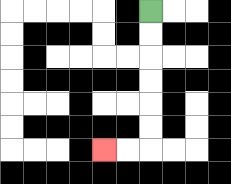{'start': '[6, 0]', 'end': '[4, 6]', 'path_directions': 'D,D,D,D,D,D,L,L', 'path_coordinates': '[[6, 0], [6, 1], [6, 2], [6, 3], [6, 4], [6, 5], [6, 6], [5, 6], [4, 6]]'}